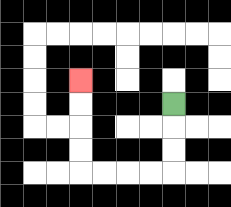{'start': '[7, 4]', 'end': '[3, 3]', 'path_directions': 'D,D,D,L,L,L,L,U,U,U,U', 'path_coordinates': '[[7, 4], [7, 5], [7, 6], [7, 7], [6, 7], [5, 7], [4, 7], [3, 7], [3, 6], [3, 5], [3, 4], [3, 3]]'}